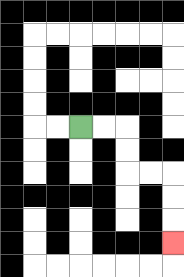{'start': '[3, 5]', 'end': '[7, 10]', 'path_directions': 'R,R,D,D,R,R,D,D,D', 'path_coordinates': '[[3, 5], [4, 5], [5, 5], [5, 6], [5, 7], [6, 7], [7, 7], [7, 8], [7, 9], [7, 10]]'}